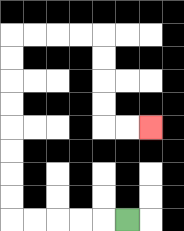{'start': '[5, 9]', 'end': '[6, 5]', 'path_directions': 'L,L,L,L,L,U,U,U,U,U,U,U,U,R,R,R,R,D,D,D,D,R,R', 'path_coordinates': '[[5, 9], [4, 9], [3, 9], [2, 9], [1, 9], [0, 9], [0, 8], [0, 7], [0, 6], [0, 5], [0, 4], [0, 3], [0, 2], [0, 1], [1, 1], [2, 1], [3, 1], [4, 1], [4, 2], [4, 3], [4, 4], [4, 5], [5, 5], [6, 5]]'}